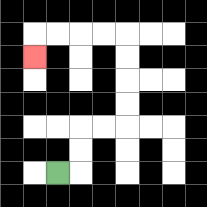{'start': '[2, 7]', 'end': '[1, 2]', 'path_directions': 'R,U,U,R,R,U,U,U,U,L,L,L,L,D', 'path_coordinates': '[[2, 7], [3, 7], [3, 6], [3, 5], [4, 5], [5, 5], [5, 4], [5, 3], [5, 2], [5, 1], [4, 1], [3, 1], [2, 1], [1, 1], [1, 2]]'}